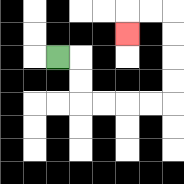{'start': '[2, 2]', 'end': '[5, 1]', 'path_directions': 'R,D,D,R,R,R,R,U,U,U,U,L,L,D', 'path_coordinates': '[[2, 2], [3, 2], [3, 3], [3, 4], [4, 4], [5, 4], [6, 4], [7, 4], [7, 3], [7, 2], [7, 1], [7, 0], [6, 0], [5, 0], [5, 1]]'}